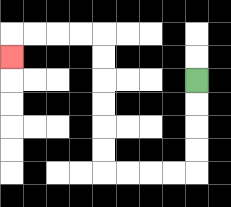{'start': '[8, 3]', 'end': '[0, 2]', 'path_directions': 'D,D,D,D,L,L,L,L,U,U,U,U,U,U,L,L,L,L,D', 'path_coordinates': '[[8, 3], [8, 4], [8, 5], [8, 6], [8, 7], [7, 7], [6, 7], [5, 7], [4, 7], [4, 6], [4, 5], [4, 4], [4, 3], [4, 2], [4, 1], [3, 1], [2, 1], [1, 1], [0, 1], [0, 2]]'}